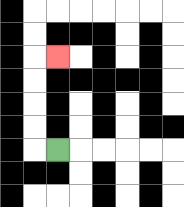{'start': '[2, 6]', 'end': '[2, 2]', 'path_directions': 'L,U,U,U,U,R', 'path_coordinates': '[[2, 6], [1, 6], [1, 5], [1, 4], [1, 3], [1, 2], [2, 2]]'}